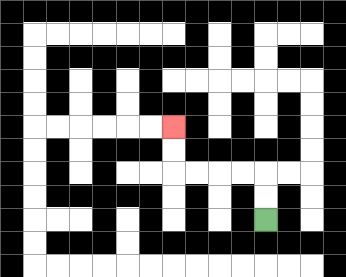{'start': '[11, 9]', 'end': '[7, 5]', 'path_directions': 'U,U,L,L,L,L,U,U', 'path_coordinates': '[[11, 9], [11, 8], [11, 7], [10, 7], [9, 7], [8, 7], [7, 7], [7, 6], [7, 5]]'}